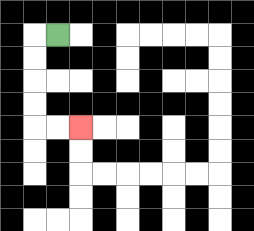{'start': '[2, 1]', 'end': '[3, 5]', 'path_directions': 'L,D,D,D,D,R,R', 'path_coordinates': '[[2, 1], [1, 1], [1, 2], [1, 3], [1, 4], [1, 5], [2, 5], [3, 5]]'}